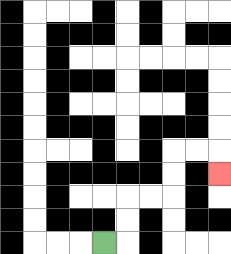{'start': '[4, 10]', 'end': '[9, 7]', 'path_directions': 'R,U,U,R,R,U,U,R,R,D', 'path_coordinates': '[[4, 10], [5, 10], [5, 9], [5, 8], [6, 8], [7, 8], [7, 7], [7, 6], [8, 6], [9, 6], [9, 7]]'}